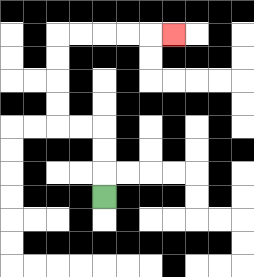{'start': '[4, 8]', 'end': '[7, 1]', 'path_directions': 'U,U,U,L,L,U,U,U,U,R,R,R,R,R', 'path_coordinates': '[[4, 8], [4, 7], [4, 6], [4, 5], [3, 5], [2, 5], [2, 4], [2, 3], [2, 2], [2, 1], [3, 1], [4, 1], [5, 1], [6, 1], [7, 1]]'}